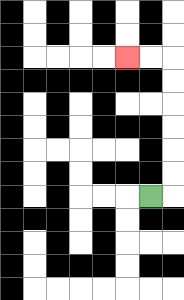{'start': '[6, 8]', 'end': '[5, 2]', 'path_directions': 'R,U,U,U,U,U,U,L,L', 'path_coordinates': '[[6, 8], [7, 8], [7, 7], [7, 6], [7, 5], [7, 4], [7, 3], [7, 2], [6, 2], [5, 2]]'}